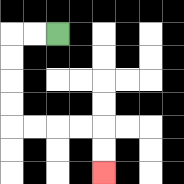{'start': '[2, 1]', 'end': '[4, 7]', 'path_directions': 'L,L,D,D,D,D,R,R,R,R,D,D', 'path_coordinates': '[[2, 1], [1, 1], [0, 1], [0, 2], [0, 3], [0, 4], [0, 5], [1, 5], [2, 5], [3, 5], [4, 5], [4, 6], [4, 7]]'}